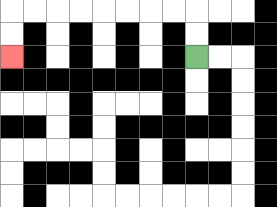{'start': '[8, 2]', 'end': '[0, 2]', 'path_directions': 'U,U,L,L,L,L,L,L,L,L,D,D', 'path_coordinates': '[[8, 2], [8, 1], [8, 0], [7, 0], [6, 0], [5, 0], [4, 0], [3, 0], [2, 0], [1, 0], [0, 0], [0, 1], [0, 2]]'}